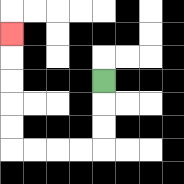{'start': '[4, 3]', 'end': '[0, 1]', 'path_directions': 'D,D,D,L,L,L,L,U,U,U,U,U', 'path_coordinates': '[[4, 3], [4, 4], [4, 5], [4, 6], [3, 6], [2, 6], [1, 6], [0, 6], [0, 5], [0, 4], [0, 3], [0, 2], [0, 1]]'}